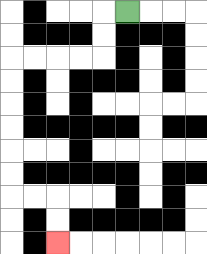{'start': '[5, 0]', 'end': '[2, 10]', 'path_directions': 'L,D,D,L,L,L,L,D,D,D,D,D,D,R,R,D,D', 'path_coordinates': '[[5, 0], [4, 0], [4, 1], [4, 2], [3, 2], [2, 2], [1, 2], [0, 2], [0, 3], [0, 4], [0, 5], [0, 6], [0, 7], [0, 8], [1, 8], [2, 8], [2, 9], [2, 10]]'}